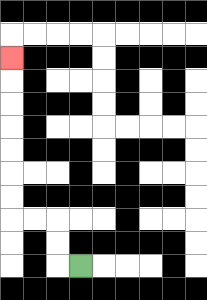{'start': '[3, 11]', 'end': '[0, 2]', 'path_directions': 'L,U,U,L,L,U,U,U,U,U,U,U', 'path_coordinates': '[[3, 11], [2, 11], [2, 10], [2, 9], [1, 9], [0, 9], [0, 8], [0, 7], [0, 6], [0, 5], [0, 4], [0, 3], [0, 2]]'}